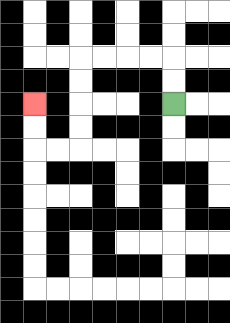{'start': '[7, 4]', 'end': '[1, 4]', 'path_directions': 'U,U,L,L,L,L,D,D,D,D,L,L,U,U', 'path_coordinates': '[[7, 4], [7, 3], [7, 2], [6, 2], [5, 2], [4, 2], [3, 2], [3, 3], [3, 4], [3, 5], [3, 6], [2, 6], [1, 6], [1, 5], [1, 4]]'}